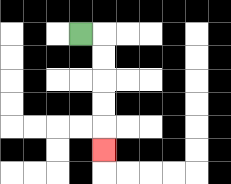{'start': '[3, 1]', 'end': '[4, 6]', 'path_directions': 'R,D,D,D,D,D', 'path_coordinates': '[[3, 1], [4, 1], [4, 2], [4, 3], [4, 4], [4, 5], [4, 6]]'}